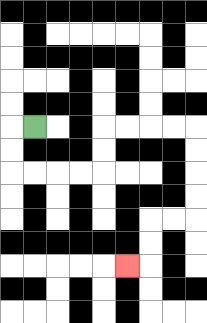{'start': '[1, 5]', 'end': '[5, 11]', 'path_directions': 'L,D,D,R,R,R,R,U,U,R,R,R,R,D,D,D,D,L,L,D,D,L', 'path_coordinates': '[[1, 5], [0, 5], [0, 6], [0, 7], [1, 7], [2, 7], [3, 7], [4, 7], [4, 6], [4, 5], [5, 5], [6, 5], [7, 5], [8, 5], [8, 6], [8, 7], [8, 8], [8, 9], [7, 9], [6, 9], [6, 10], [6, 11], [5, 11]]'}